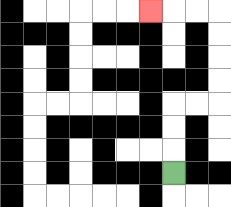{'start': '[7, 7]', 'end': '[6, 0]', 'path_directions': 'U,U,U,R,R,U,U,U,U,L,L,L', 'path_coordinates': '[[7, 7], [7, 6], [7, 5], [7, 4], [8, 4], [9, 4], [9, 3], [9, 2], [9, 1], [9, 0], [8, 0], [7, 0], [6, 0]]'}